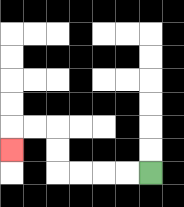{'start': '[6, 7]', 'end': '[0, 6]', 'path_directions': 'L,L,L,L,U,U,L,L,D', 'path_coordinates': '[[6, 7], [5, 7], [4, 7], [3, 7], [2, 7], [2, 6], [2, 5], [1, 5], [0, 5], [0, 6]]'}